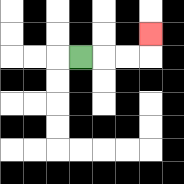{'start': '[3, 2]', 'end': '[6, 1]', 'path_directions': 'R,R,R,U', 'path_coordinates': '[[3, 2], [4, 2], [5, 2], [6, 2], [6, 1]]'}